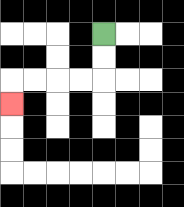{'start': '[4, 1]', 'end': '[0, 4]', 'path_directions': 'D,D,L,L,L,L,D', 'path_coordinates': '[[4, 1], [4, 2], [4, 3], [3, 3], [2, 3], [1, 3], [0, 3], [0, 4]]'}